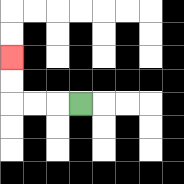{'start': '[3, 4]', 'end': '[0, 2]', 'path_directions': 'L,L,L,U,U', 'path_coordinates': '[[3, 4], [2, 4], [1, 4], [0, 4], [0, 3], [0, 2]]'}